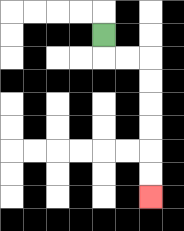{'start': '[4, 1]', 'end': '[6, 8]', 'path_directions': 'D,R,R,D,D,D,D,D,D', 'path_coordinates': '[[4, 1], [4, 2], [5, 2], [6, 2], [6, 3], [6, 4], [6, 5], [6, 6], [6, 7], [6, 8]]'}